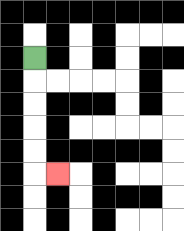{'start': '[1, 2]', 'end': '[2, 7]', 'path_directions': 'D,D,D,D,D,R', 'path_coordinates': '[[1, 2], [1, 3], [1, 4], [1, 5], [1, 6], [1, 7], [2, 7]]'}